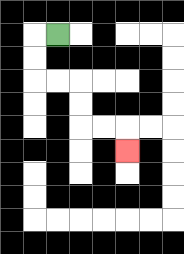{'start': '[2, 1]', 'end': '[5, 6]', 'path_directions': 'L,D,D,R,R,D,D,R,R,D', 'path_coordinates': '[[2, 1], [1, 1], [1, 2], [1, 3], [2, 3], [3, 3], [3, 4], [3, 5], [4, 5], [5, 5], [5, 6]]'}